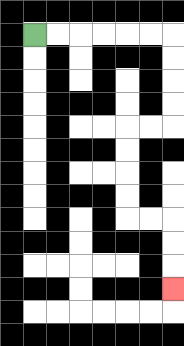{'start': '[1, 1]', 'end': '[7, 12]', 'path_directions': 'R,R,R,R,R,R,D,D,D,D,L,L,D,D,D,D,R,R,D,D,D', 'path_coordinates': '[[1, 1], [2, 1], [3, 1], [4, 1], [5, 1], [6, 1], [7, 1], [7, 2], [7, 3], [7, 4], [7, 5], [6, 5], [5, 5], [5, 6], [5, 7], [5, 8], [5, 9], [6, 9], [7, 9], [7, 10], [7, 11], [7, 12]]'}